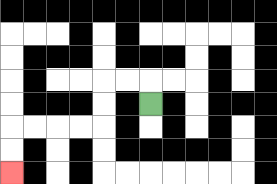{'start': '[6, 4]', 'end': '[0, 7]', 'path_directions': 'U,L,L,D,D,L,L,L,L,D,D', 'path_coordinates': '[[6, 4], [6, 3], [5, 3], [4, 3], [4, 4], [4, 5], [3, 5], [2, 5], [1, 5], [0, 5], [0, 6], [0, 7]]'}